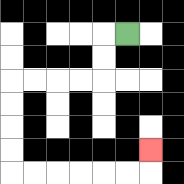{'start': '[5, 1]', 'end': '[6, 6]', 'path_directions': 'L,D,D,L,L,L,L,D,D,D,D,R,R,R,R,R,R,U', 'path_coordinates': '[[5, 1], [4, 1], [4, 2], [4, 3], [3, 3], [2, 3], [1, 3], [0, 3], [0, 4], [0, 5], [0, 6], [0, 7], [1, 7], [2, 7], [3, 7], [4, 7], [5, 7], [6, 7], [6, 6]]'}